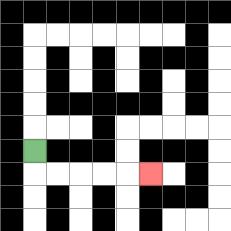{'start': '[1, 6]', 'end': '[6, 7]', 'path_directions': 'D,R,R,R,R,R', 'path_coordinates': '[[1, 6], [1, 7], [2, 7], [3, 7], [4, 7], [5, 7], [6, 7]]'}